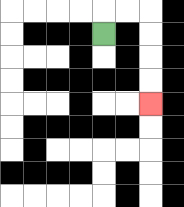{'start': '[4, 1]', 'end': '[6, 4]', 'path_directions': 'U,R,R,D,D,D,D', 'path_coordinates': '[[4, 1], [4, 0], [5, 0], [6, 0], [6, 1], [6, 2], [6, 3], [6, 4]]'}